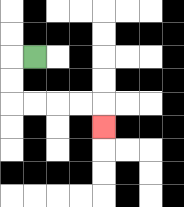{'start': '[1, 2]', 'end': '[4, 5]', 'path_directions': 'L,D,D,R,R,R,R,D', 'path_coordinates': '[[1, 2], [0, 2], [0, 3], [0, 4], [1, 4], [2, 4], [3, 4], [4, 4], [4, 5]]'}